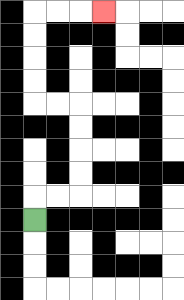{'start': '[1, 9]', 'end': '[4, 0]', 'path_directions': 'U,R,R,U,U,U,U,L,L,U,U,U,U,R,R,R', 'path_coordinates': '[[1, 9], [1, 8], [2, 8], [3, 8], [3, 7], [3, 6], [3, 5], [3, 4], [2, 4], [1, 4], [1, 3], [1, 2], [1, 1], [1, 0], [2, 0], [3, 0], [4, 0]]'}